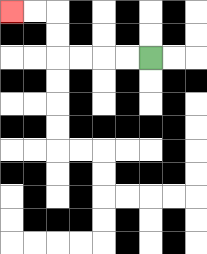{'start': '[6, 2]', 'end': '[0, 0]', 'path_directions': 'L,L,L,L,U,U,L,L', 'path_coordinates': '[[6, 2], [5, 2], [4, 2], [3, 2], [2, 2], [2, 1], [2, 0], [1, 0], [0, 0]]'}